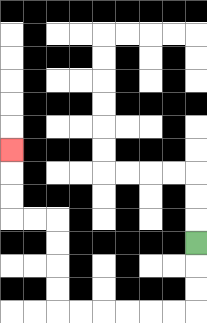{'start': '[8, 10]', 'end': '[0, 6]', 'path_directions': 'D,D,D,L,L,L,L,L,L,U,U,U,U,L,L,U,U,U', 'path_coordinates': '[[8, 10], [8, 11], [8, 12], [8, 13], [7, 13], [6, 13], [5, 13], [4, 13], [3, 13], [2, 13], [2, 12], [2, 11], [2, 10], [2, 9], [1, 9], [0, 9], [0, 8], [0, 7], [0, 6]]'}